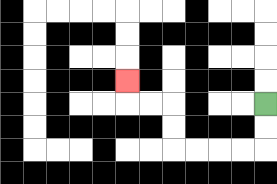{'start': '[11, 4]', 'end': '[5, 3]', 'path_directions': 'D,D,L,L,L,L,U,U,L,L,U', 'path_coordinates': '[[11, 4], [11, 5], [11, 6], [10, 6], [9, 6], [8, 6], [7, 6], [7, 5], [7, 4], [6, 4], [5, 4], [5, 3]]'}